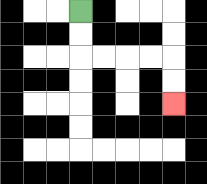{'start': '[3, 0]', 'end': '[7, 4]', 'path_directions': 'D,D,R,R,R,R,D,D', 'path_coordinates': '[[3, 0], [3, 1], [3, 2], [4, 2], [5, 2], [6, 2], [7, 2], [7, 3], [7, 4]]'}